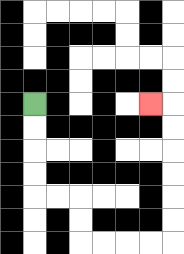{'start': '[1, 4]', 'end': '[6, 4]', 'path_directions': 'D,D,D,D,R,R,D,D,R,R,R,R,U,U,U,U,U,U,L', 'path_coordinates': '[[1, 4], [1, 5], [1, 6], [1, 7], [1, 8], [2, 8], [3, 8], [3, 9], [3, 10], [4, 10], [5, 10], [6, 10], [7, 10], [7, 9], [7, 8], [7, 7], [7, 6], [7, 5], [7, 4], [6, 4]]'}